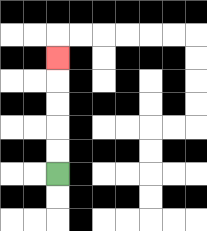{'start': '[2, 7]', 'end': '[2, 2]', 'path_directions': 'U,U,U,U,U', 'path_coordinates': '[[2, 7], [2, 6], [2, 5], [2, 4], [2, 3], [2, 2]]'}